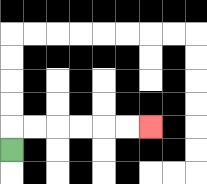{'start': '[0, 6]', 'end': '[6, 5]', 'path_directions': 'U,R,R,R,R,R,R', 'path_coordinates': '[[0, 6], [0, 5], [1, 5], [2, 5], [3, 5], [4, 5], [5, 5], [6, 5]]'}